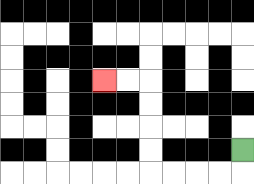{'start': '[10, 6]', 'end': '[4, 3]', 'path_directions': 'D,L,L,L,L,U,U,U,U,L,L', 'path_coordinates': '[[10, 6], [10, 7], [9, 7], [8, 7], [7, 7], [6, 7], [6, 6], [6, 5], [6, 4], [6, 3], [5, 3], [4, 3]]'}